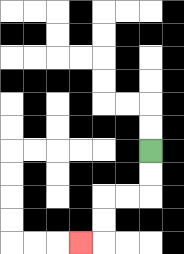{'start': '[6, 6]', 'end': '[3, 10]', 'path_directions': 'D,D,L,L,D,D,L', 'path_coordinates': '[[6, 6], [6, 7], [6, 8], [5, 8], [4, 8], [4, 9], [4, 10], [3, 10]]'}